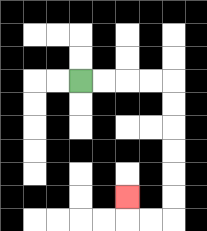{'start': '[3, 3]', 'end': '[5, 8]', 'path_directions': 'R,R,R,R,D,D,D,D,D,D,L,L,U', 'path_coordinates': '[[3, 3], [4, 3], [5, 3], [6, 3], [7, 3], [7, 4], [7, 5], [7, 6], [7, 7], [7, 8], [7, 9], [6, 9], [5, 9], [5, 8]]'}